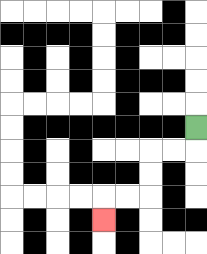{'start': '[8, 5]', 'end': '[4, 9]', 'path_directions': 'D,L,L,D,D,L,L,D', 'path_coordinates': '[[8, 5], [8, 6], [7, 6], [6, 6], [6, 7], [6, 8], [5, 8], [4, 8], [4, 9]]'}